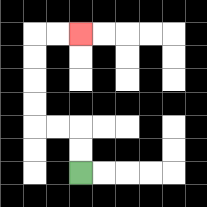{'start': '[3, 7]', 'end': '[3, 1]', 'path_directions': 'U,U,L,L,U,U,U,U,R,R', 'path_coordinates': '[[3, 7], [3, 6], [3, 5], [2, 5], [1, 5], [1, 4], [1, 3], [1, 2], [1, 1], [2, 1], [3, 1]]'}